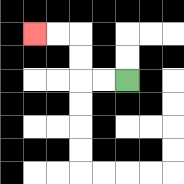{'start': '[5, 3]', 'end': '[1, 1]', 'path_directions': 'L,L,U,U,L,L', 'path_coordinates': '[[5, 3], [4, 3], [3, 3], [3, 2], [3, 1], [2, 1], [1, 1]]'}